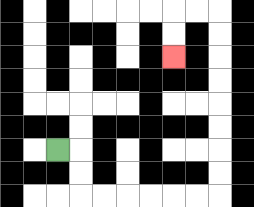{'start': '[2, 6]', 'end': '[7, 2]', 'path_directions': 'R,D,D,R,R,R,R,R,R,U,U,U,U,U,U,U,U,L,L,D,D', 'path_coordinates': '[[2, 6], [3, 6], [3, 7], [3, 8], [4, 8], [5, 8], [6, 8], [7, 8], [8, 8], [9, 8], [9, 7], [9, 6], [9, 5], [9, 4], [9, 3], [9, 2], [9, 1], [9, 0], [8, 0], [7, 0], [7, 1], [7, 2]]'}